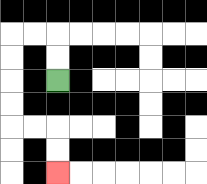{'start': '[2, 3]', 'end': '[2, 7]', 'path_directions': 'U,U,L,L,D,D,D,D,R,R,D,D', 'path_coordinates': '[[2, 3], [2, 2], [2, 1], [1, 1], [0, 1], [0, 2], [0, 3], [0, 4], [0, 5], [1, 5], [2, 5], [2, 6], [2, 7]]'}